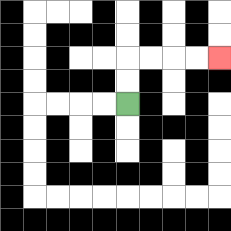{'start': '[5, 4]', 'end': '[9, 2]', 'path_directions': 'U,U,R,R,R,R', 'path_coordinates': '[[5, 4], [5, 3], [5, 2], [6, 2], [7, 2], [8, 2], [9, 2]]'}